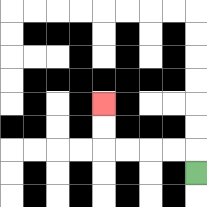{'start': '[8, 7]', 'end': '[4, 4]', 'path_directions': 'U,L,L,L,L,U,U', 'path_coordinates': '[[8, 7], [8, 6], [7, 6], [6, 6], [5, 6], [4, 6], [4, 5], [4, 4]]'}